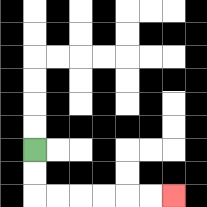{'start': '[1, 6]', 'end': '[7, 8]', 'path_directions': 'D,D,R,R,R,R,R,R', 'path_coordinates': '[[1, 6], [1, 7], [1, 8], [2, 8], [3, 8], [4, 8], [5, 8], [6, 8], [7, 8]]'}